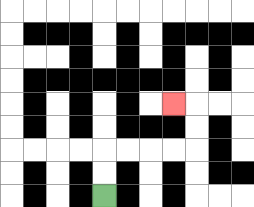{'start': '[4, 8]', 'end': '[7, 4]', 'path_directions': 'U,U,R,R,R,R,U,U,L', 'path_coordinates': '[[4, 8], [4, 7], [4, 6], [5, 6], [6, 6], [7, 6], [8, 6], [8, 5], [8, 4], [7, 4]]'}